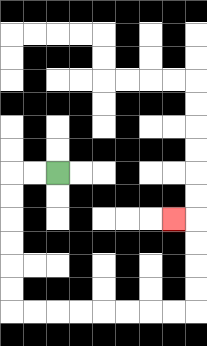{'start': '[2, 7]', 'end': '[7, 9]', 'path_directions': 'L,L,D,D,D,D,D,D,R,R,R,R,R,R,R,R,U,U,U,U,L', 'path_coordinates': '[[2, 7], [1, 7], [0, 7], [0, 8], [0, 9], [0, 10], [0, 11], [0, 12], [0, 13], [1, 13], [2, 13], [3, 13], [4, 13], [5, 13], [6, 13], [7, 13], [8, 13], [8, 12], [8, 11], [8, 10], [8, 9], [7, 9]]'}